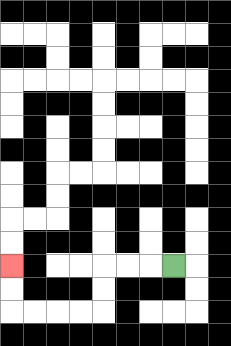{'start': '[7, 11]', 'end': '[0, 11]', 'path_directions': 'L,L,L,D,D,L,L,L,L,U,U', 'path_coordinates': '[[7, 11], [6, 11], [5, 11], [4, 11], [4, 12], [4, 13], [3, 13], [2, 13], [1, 13], [0, 13], [0, 12], [0, 11]]'}